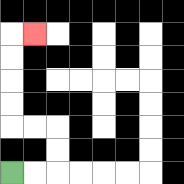{'start': '[0, 7]', 'end': '[1, 1]', 'path_directions': 'R,R,U,U,L,L,U,U,U,U,R', 'path_coordinates': '[[0, 7], [1, 7], [2, 7], [2, 6], [2, 5], [1, 5], [0, 5], [0, 4], [0, 3], [0, 2], [0, 1], [1, 1]]'}